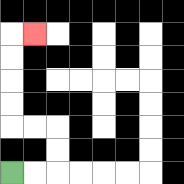{'start': '[0, 7]', 'end': '[1, 1]', 'path_directions': 'R,R,U,U,L,L,U,U,U,U,R', 'path_coordinates': '[[0, 7], [1, 7], [2, 7], [2, 6], [2, 5], [1, 5], [0, 5], [0, 4], [0, 3], [0, 2], [0, 1], [1, 1]]'}